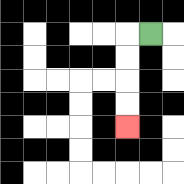{'start': '[6, 1]', 'end': '[5, 5]', 'path_directions': 'L,D,D,D,D', 'path_coordinates': '[[6, 1], [5, 1], [5, 2], [5, 3], [5, 4], [5, 5]]'}